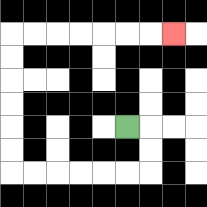{'start': '[5, 5]', 'end': '[7, 1]', 'path_directions': 'R,D,D,L,L,L,L,L,L,U,U,U,U,U,U,R,R,R,R,R,R,R', 'path_coordinates': '[[5, 5], [6, 5], [6, 6], [6, 7], [5, 7], [4, 7], [3, 7], [2, 7], [1, 7], [0, 7], [0, 6], [0, 5], [0, 4], [0, 3], [0, 2], [0, 1], [1, 1], [2, 1], [3, 1], [4, 1], [5, 1], [6, 1], [7, 1]]'}